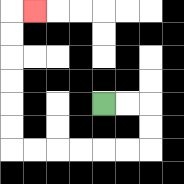{'start': '[4, 4]', 'end': '[1, 0]', 'path_directions': 'R,R,D,D,L,L,L,L,L,L,U,U,U,U,U,U,R', 'path_coordinates': '[[4, 4], [5, 4], [6, 4], [6, 5], [6, 6], [5, 6], [4, 6], [3, 6], [2, 6], [1, 6], [0, 6], [0, 5], [0, 4], [0, 3], [0, 2], [0, 1], [0, 0], [1, 0]]'}